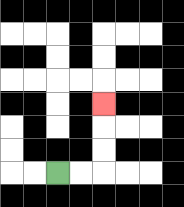{'start': '[2, 7]', 'end': '[4, 4]', 'path_directions': 'R,R,U,U,U', 'path_coordinates': '[[2, 7], [3, 7], [4, 7], [4, 6], [4, 5], [4, 4]]'}